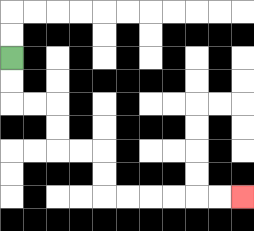{'start': '[0, 2]', 'end': '[10, 8]', 'path_directions': 'D,D,R,R,D,D,R,R,D,D,R,R,R,R,R,R', 'path_coordinates': '[[0, 2], [0, 3], [0, 4], [1, 4], [2, 4], [2, 5], [2, 6], [3, 6], [4, 6], [4, 7], [4, 8], [5, 8], [6, 8], [7, 8], [8, 8], [9, 8], [10, 8]]'}